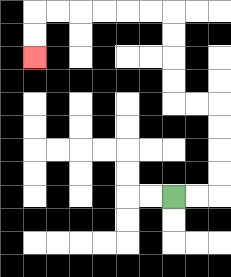{'start': '[7, 8]', 'end': '[1, 2]', 'path_directions': 'R,R,U,U,U,U,L,L,U,U,U,U,L,L,L,L,L,L,D,D', 'path_coordinates': '[[7, 8], [8, 8], [9, 8], [9, 7], [9, 6], [9, 5], [9, 4], [8, 4], [7, 4], [7, 3], [7, 2], [7, 1], [7, 0], [6, 0], [5, 0], [4, 0], [3, 0], [2, 0], [1, 0], [1, 1], [1, 2]]'}